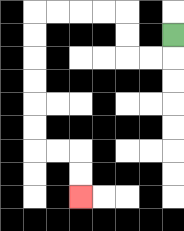{'start': '[7, 1]', 'end': '[3, 8]', 'path_directions': 'D,L,L,U,U,L,L,L,L,D,D,D,D,D,D,R,R,D,D', 'path_coordinates': '[[7, 1], [7, 2], [6, 2], [5, 2], [5, 1], [5, 0], [4, 0], [3, 0], [2, 0], [1, 0], [1, 1], [1, 2], [1, 3], [1, 4], [1, 5], [1, 6], [2, 6], [3, 6], [3, 7], [3, 8]]'}